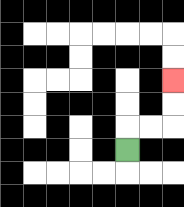{'start': '[5, 6]', 'end': '[7, 3]', 'path_directions': 'U,R,R,U,U', 'path_coordinates': '[[5, 6], [5, 5], [6, 5], [7, 5], [7, 4], [7, 3]]'}